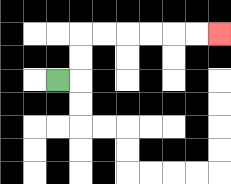{'start': '[2, 3]', 'end': '[9, 1]', 'path_directions': 'R,U,U,R,R,R,R,R,R', 'path_coordinates': '[[2, 3], [3, 3], [3, 2], [3, 1], [4, 1], [5, 1], [6, 1], [7, 1], [8, 1], [9, 1]]'}